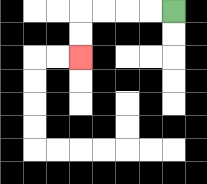{'start': '[7, 0]', 'end': '[3, 2]', 'path_directions': 'L,L,L,L,D,D', 'path_coordinates': '[[7, 0], [6, 0], [5, 0], [4, 0], [3, 0], [3, 1], [3, 2]]'}